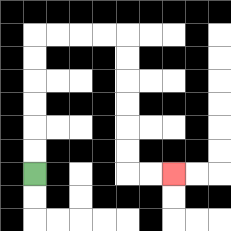{'start': '[1, 7]', 'end': '[7, 7]', 'path_directions': 'U,U,U,U,U,U,R,R,R,R,D,D,D,D,D,D,R,R', 'path_coordinates': '[[1, 7], [1, 6], [1, 5], [1, 4], [1, 3], [1, 2], [1, 1], [2, 1], [3, 1], [4, 1], [5, 1], [5, 2], [5, 3], [5, 4], [5, 5], [5, 6], [5, 7], [6, 7], [7, 7]]'}